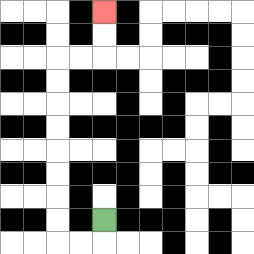{'start': '[4, 9]', 'end': '[4, 0]', 'path_directions': 'D,L,L,U,U,U,U,U,U,U,U,R,R,U,U', 'path_coordinates': '[[4, 9], [4, 10], [3, 10], [2, 10], [2, 9], [2, 8], [2, 7], [2, 6], [2, 5], [2, 4], [2, 3], [2, 2], [3, 2], [4, 2], [4, 1], [4, 0]]'}